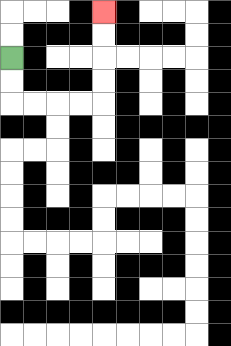{'start': '[0, 2]', 'end': '[4, 0]', 'path_directions': 'D,D,R,R,R,R,U,U,U,U', 'path_coordinates': '[[0, 2], [0, 3], [0, 4], [1, 4], [2, 4], [3, 4], [4, 4], [4, 3], [4, 2], [4, 1], [4, 0]]'}